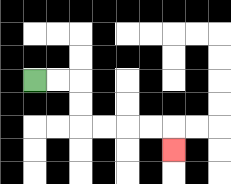{'start': '[1, 3]', 'end': '[7, 6]', 'path_directions': 'R,R,D,D,R,R,R,R,D', 'path_coordinates': '[[1, 3], [2, 3], [3, 3], [3, 4], [3, 5], [4, 5], [5, 5], [6, 5], [7, 5], [7, 6]]'}